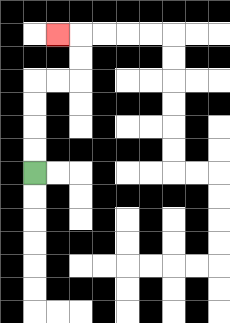{'start': '[1, 7]', 'end': '[2, 1]', 'path_directions': 'U,U,U,U,R,R,U,U,L', 'path_coordinates': '[[1, 7], [1, 6], [1, 5], [1, 4], [1, 3], [2, 3], [3, 3], [3, 2], [3, 1], [2, 1]]'}